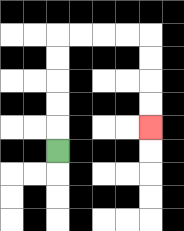{'start': '[2, 6]', 'end': '[6, 5]', 'path_directions': 'U,U,U,U,U,R,R,R,R,D,D,D,D', 'path_coordinates': '[[2, 6], [2, 5], [2, 4], [2, 3], [2, 2], [2, 1], [3, 1], [4, 1], [5, 1], [6, 1], [6, 2], [6, 3], [6, 4], [6, 5]]'}